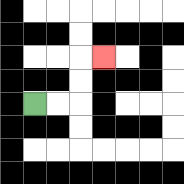{'start': '[1, 4]', 'end': '[4, 2]', 'path_directions': 'R,R,U,U,R', 'path_coordinates': '[[1, 4], [2, 4], [3, 4], [3, 3], [3, 2], [4, 2]]'}